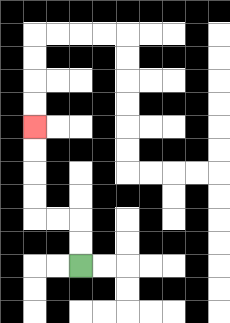{'start': '[3, 11]', 'end': '[1, 5]', 'path_directions': 'U,U,L,L,U,U,U,U', 'path_coordinates': '[[3, 11], [3, 10], [3, 9], [2, 9], [1, 9], [1, 8], [1, 7], [1, 6], [1, 5]]'}